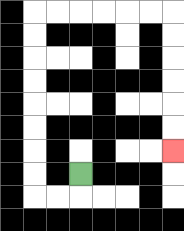{'start': '[3, 7]', 'end': '[7, 6]', 'path_directions': 'D,L,L,U,U,U,U,U,U,U,U,R,R,R,R,R,R,D,D,D,D,D,D', 'path_coordinates': '[[3, 7], [3, 8], [2, 8], [1, 8], [1, 7], [1, 6], [1, 5], [1, 4], [1, 3], [1, 2], [1, 1], [1, 0], [2, 0], [3, 0], [4, 0], [5, 0], [6, 0], [7, 0], [7, 1], [7, 2], [7, 3], [7, 4], [7, 5], [7, 6]]'}